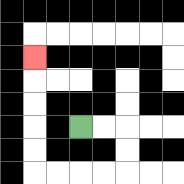{'start': '[3, 5]', 'end': '[1, 2]', 'path_directions': 'R,R,D,D,L,L,L,L,U,U,U,U,U', 'path_coordinates': '[[3, 5], [4, 5], [5, 5], [5, 6], [5, 7], [4, 7], [3, 7], [2, 7], [1, 7], [1, 6], [1, 5], [1, 4], [1, 3], [1, 2]]'}